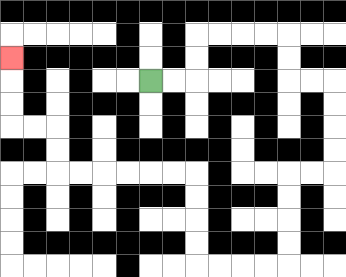{'start': '[6, 3]', 'end': '[0, 2]', 'path_directions': 'R,R,U,U,R,R,R,R,D,D,R,R,D,D,D,D,L,L,D,D,D,D,L,L,L,L,U,U,U,U,L,L,L,L,L,L,U,U,L,L,U,U,U', 'path_coordinates': '[[6, 3], [7, 3], [8, 3], [8, 2], [8, 1], [9, 1], [10, 1], [11, 1], [12, 1], [12, 2], [12, 3], [13, 3], [14, 3], [14, 4], [14, 5], [14, 6], [14, 7], [13, 7], [12, 7], [12, 8], [12, 9], [12, 10], [12, 11], [11, 11], [10, 11], [9, 11], [8, 11], [8, 10], [8, 9], [8, 8], [8, 7], [7, 7], [6, 7], [5, 7], [4, 7], [3, 7], [2, 7], [2, 6], [2, 5], [1, 5], [0, 5], [0, 4], [0, 3], [0, 2]]'}